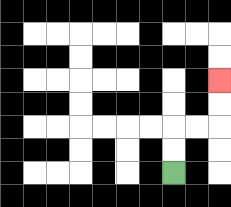{'start': '[7, 7]', 'end': '[9, 3]', 'path_directions': 'U,U,R,R,U,U', 'path_coordinates': '[[7, 7], [7, 6], [7, 5], [8, 5], [9, 5], [9, 4], [9, 3]]'}